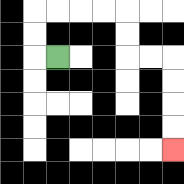{'start': '[2, 2]', 'end': '[7, 6]', 'path_directions': 'L,U,U,R,R,R,R,D,D,R,R,D,D,D,D', 'path_coordinates': '[[2, 2], [1, 2], [1, 1], [1, 0], [2, 0], [3, 0], [4, 0], [5, 0], [5, 1], [5, 2], [6, 2], [7, 2], [7, 3], [7, 4], [7, 5], [7, 6]]'}